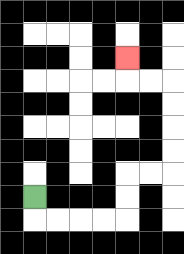{'start': '[1, 8]', 'end': '[5, 2]', 'path_directions': 'D,R,R,R,R,U,U,R,R,U,U,U,U,L,L,U', 'path_coordinates': '[[1, 8], [1, 9], [2, 9], [3, 9], [4, 9], [5, 9], [5, 8], [5, 7], [6, 7], [7, 7], [7, 6], [7, 5], [7, 4], [7, 3], [6, 3], [5, 3], [5, 2]]'}